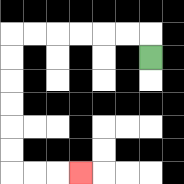{'start': '[6, 2]', 'end': '[3, 7]', 'path_directions': 'U,L,L,L,L,L,L,D,D,D,D,D,D,R,R,R', 'path_coordinates': '[[6, 2], [6, 1], [5, 1], [4, 1], [3, 1], [2, 1], [1, 1], [0, 1], [0, 2], [0, 3], [0, 4], [0, 5], [0, 6], [0, 7], [1, 7], [2, 7], [3, 7]]'}